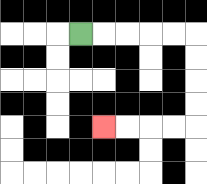{'start': '[3, 1]', 'end': '[4, 5]', 'path_directions': 'R,R,R,R,R,D,D,D,D,L,L,L,L', 'path_coordinates': '[[3, 1], [4, 1], [5, 1], [6, 1], [7, 1], [8, 1], [8, 2], [8, 3], [8, 4], [8, 5], [7, 5], [6, 5], [5, 5], [4, 5]]'}